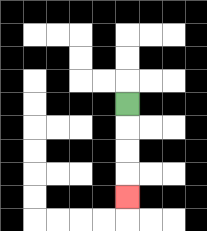{'start': '[5, 4]', 'end': '[5, 8]', 'path_directions': 'D,D,D,D', 'path_coordinates': '[[5, 4], [5, 5], [5, 6], [5, 7], [5, 8]]'}